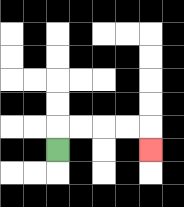{'start': '[2, 6]', 'end': '[6, 6]', 'path_directions': 'U,R,R,R,R,D', 'path_coordinates': '[[2, 6], [2, 5], [3, 5], [4, 5], [5, 5], [6, 5], [6, 6]]'}